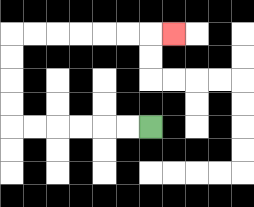{'start': '[6, 5]', 'end': '[7, 1]', 'path_directions': 'L,L,L,L,L,L,U,U,U,U,R,R,R,R,R,R,R', 'path_coordinates': '[[6, 5], [5, 5], [4, 5], [3, 5], [2, 5], [1, 5], [0, 5], [0, 4], [0, 3], [0, 2], [0, 1], [1, 1], [2, 1], [3, 1], [4, 1], [5, 1], [6, 1], [7, 1]]'}